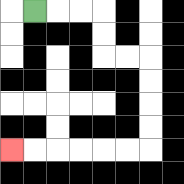{'start': '[1, 0]', 'end': '[0, 6]', 'path_directions': 'R,R,R,D,D,R,R,D,D,D,D,L,L,L,L,L,L', 'path_coordinates': '[[1, 0], [2, 0], [3, 0], [4, 0], [4, 1], [4, 2], [5, 2], [6, 2], [6, 3], [6, 4], [6, 5], [6, 6], [5, 6], [4, 6], [3, 6], [2, 6], [1, 6], [0, 6]]'}